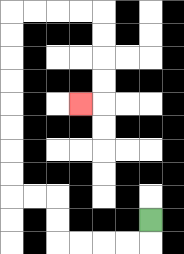{'start': '[6, 9]', 'end': '[3, 4]', 'path_directions': 'D,L,L,L,L,U,U,L,L,U,U,U,U,U,U,U,U,R,R,R,R,D,D,D,D,L', 'path_coordinates': '[[6, 9], [6, 10], [5, 10], [4, 10], [3, 10], [2, 10], [2, 9], [2, 8], [1, 8], [0, 8], [0, 7], [0, 6], [0, 5], [0, 4], [0, 3], [0, 2], [0, 1], [0, 0], [1, 0], [2, 0], [3, 0], [4, 0], [4, 1], [4, 2], [4, 3], [4, 4], [3, 4]]'}